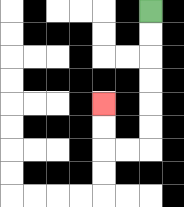{'start': '[6, 0]', 'end': '[4, 4]', 'path_directions': 'D,D,D,D,D,D,L,L,U,U', 'path_coordinates': '[[6, 0], [6, 1], [6, 2], [6, 3], [6, 4], [6, 5], [6, 6], [5, 6], [4, 6], [4, 5], [4, 4]]'}